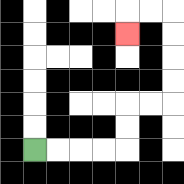{'start': '[1, 6]', 'end': '[5, 1]', 'path_directions': 'R,R,R,R,U,U,R,R,U,U,U,U,L,L,D', 'path_coordinates': '[[1, 6], [2, 6], [3, 6], [4, 6], [5, 6], [5, 5], [5, 4], [6, 4], [7, 4], [7, 3], [7, 2], [7, 1], [7, 0], [6, 0], [5, 0], [5, 1]]'}